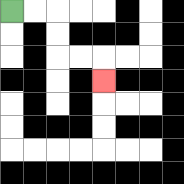{'start': '[0, 0]', 'end': '[4, 3]', 'path_directions': 'R,R,D,D,R,R,D', 'path_coordinates': '[[0, 0], [1, 0], [2, 0], [2, 1], [2, 2], [3, 2], [4, 2], [4, 3]]'}